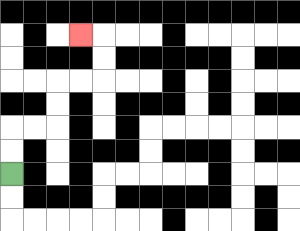{'start': '[0, 7]', 'end': '[3, 1]', 'path_directions': 'U,U,R,R,U,U,R,R,U,U,L', 'path_coordinates': '[[0, 7], [0, 6], [0, 5], [1, 5], [2, 5], [2, 4], [2, 3], [3, 3], [4, 3], [4, 2], [4, 1], [3, 1]]'}